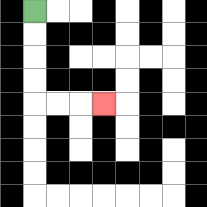{'start': '[1, 0]', 'end': '[4, 4]', 'path_directions': 'D,D,D,D,R,R,R', 'path_coordinates': '[[1, 0], [1, 1], [1, 2], [1, 3], [1, 4], [2, 4], [3, 4], [4, 4]]'}